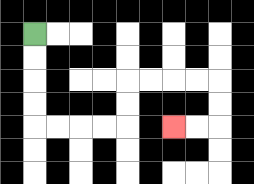{'start': '[1, 1]', 'end': '[7, 5]', 'path_directions': 'D,D,D,D,R,R,R,R,U,U,R,R,R,R,D,D,L,L', 'path_coordinates': '[[1, 1], [1, 2], [1, 3], [1, 4], [1, 5], [2, 5], [3, 5], [4, 5], [5, 5], [5, 4], [5, 3], [6, 3], [7, 3], [8, 3], [9, 3], [9, 4], [9, 5], [8, 5], [7, 5]]'}